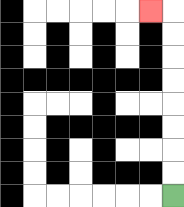{'start': '[7, 8]', 'end': '[6, 0]', 'path_directions': 'U,U,U,U,U,U,U,U,L', 'path_coordinates': '[[7, 8], [7, 7], [7, 6], [7, 5], [7, 4], [7, 3], [7, 2], [7, 1], [7, 0], [6, 0]]'}